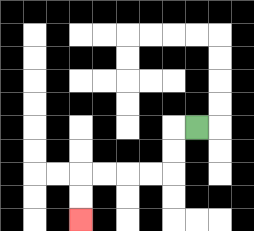{'start': '[8, 5]', 'end': '[3, 9]', 'path_directions': 'L,D,D,L,L,L,L,D,D', 'path_coordinates': '[[8, 5], [7, 5], [7, 6], [7, 7], [6, 7], [5, 7], [4, 7], [3, 7], [3, 8], [3, 9]]'}